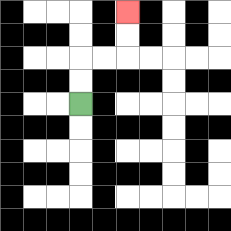{'start': '[3, 4]', 'end': '[5, 0]', 'path_directions': 'U,U,R,R,U,U', 'path_coordinates': '[[3, 4], [3, 3], [3, 2], [4, 2], [5, 2], [5, 1], [5, 0]]'}